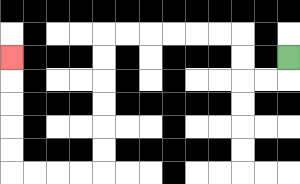{'start': '[12, 2]', 'end': '[0, 2]', 'path_directions': 'D,L,L,U,U,L,L,L,L,L,L,D,D,D,D,D,D,L,L,L,L,U,U,U,U,U', 'path_coordinates': '[[12, 2], [12, 3], [11, 3], [10, 3], [10, 2], [10, 1], [9, 1], [8, 1], [7, 1], [6, 1], [5, 1], [4, 1], [4, 2], [4, 3], [4, 4], [4, 5], [4, 6], [4, 7], [3, 7], [2, 7], [1, 7], [0, 7], [0, 6], [0, 5], [0, 4], [0, 3], [0, 2]]'}